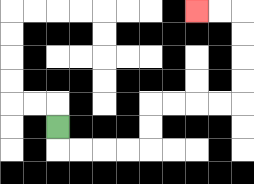{'start': '[2, 5]', 'end': '[8, 0]', 'path_directions': 'D,R,R,R,R,U,U,R,R,R,R,U,U,U,U,L,L', 'path_coordinates': '[[2, 5], [2, 6], [3, 6], [4, 6], [5, 6], [6, 6], [6, 5], [6, 4], [7, 4], [8, 4], [9, 4], [10, 4], [10, 3], [10, 2], [10, 1], [10, 0], [9, 0], [8, 0]]'}